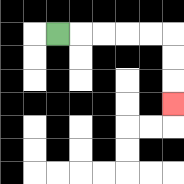{'start': '[2, 1]', 'end': '[7, 4]', 'path_directions': 'R,R,R,R,R,D,D,D', 'path_coordinates': '[[2, 1], [3, 1], [4, 1], [5, 1], [6, 1], [7, 1], [7, 2], [7, 3], [7, 4]]'}